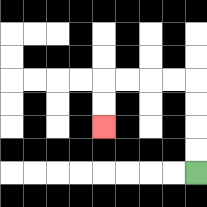{'start': '[8, 7]', 'end': '[4, 5]', 'path_directions': 'U,U,U,U,L,L,L,L,D,D', 'path_coordinates': '[[8, 7], [8, 6], [8, 5], [8, 4], [8, 3], [7, 3], [6, 3], [5, 3], [4, 3], [4, 4], [4, 5]]'}